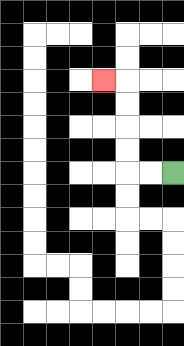{'start': '[7, 7]', 'end': '[4, 3]', 'path_directions': 'L,L,U,U,U,U,L', 'path_coordinates': '[[7, 7], [6, 7], [5, 7], [5, 6], [5, 5], [5, 4], [5, 3], [4, 3]]'}